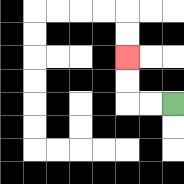{'start': '[7, 4]', 'end': '[5, 2]', 'path_directions': 'L,L,U,U', 'path_coordinates': '[[7, 4], [6, 4], [5, 4], [5, 3], [5, 2]]'}